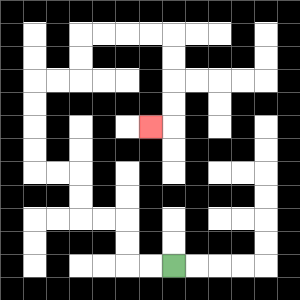{'start': '[7, 11]', 'end': '[6, 5]', 'path_directions': 'L,L,U,U,L,L,U,U,L,L,U,U,U,U,R,R,U,U,R,R,R,R,D,D,D,D,L', 'path_coordinates': '[[7, 11], [6, 11], [5, 11], [5, 10], [5, 9], [4, 9], [3, 9], [3, 8], [3, 7], [2, 7], [1, 7], [1, 6], [1, 5], [1, 4], [1, 3], [2, 3], [3, 3], [3, 2], [3, 1], [4, 1], [5, 1], [6, 1], [7, 1], [7, 2], [7, 3], [7, 4], [7, 5], [6, 5]]'}